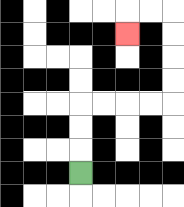{'start': '[3, 7]', 'end': '[5, 1]', 'path_directions': 'U,U,U,R,R,R,R,U,U,U,U,L,L,D', 'path_coordinates': '[[3, 7], [3, 6], [3, 5], [3, 4], [4, 4], [5, 4], [6, 4], [7, 4], [7, 3], [7, 2], [7, 1], [7, 0], [6, 0], [5, 0], [5, 1]]'}